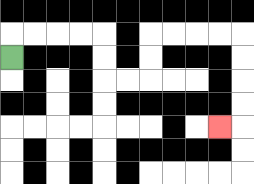{'start': '[0, 2]', 'end': '[9, 5]', 'path_directions': 'U,R,R,R,R,D,D,R,R,U,U,R,R,R,R,D,D,D,D,L', 'path_coordinates': '[[0, 2], [0, 1], [1, 1], [2, 1], [3, 1], [4, 1], [4, 2], [4, 3], [5, 3], [6, 3], [6, 2], [6, 1], [7, 1], [8, 1], [9, 1], [10, 1], [10, 2], [10, 3], [10, 4], [10, 5], [9, 5]]'}